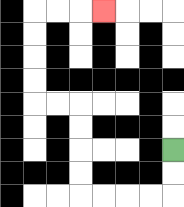{'start': '[7, 6]', 'end': '[4, 0]', 'path_directions': 'D,D,L,L,L,L,U,U,U,U,L,L,U,U,U,U,R,R,R', 'path_coordinates': '[[7, 6], [7, 7], [7, 8], [6, 8], [5, 8], [4, 8], [3, 8], [3, 7], [3, 6], [3, 5], [3, 4], [2, 4], [1, 4], [1, 3], [1, 2], [1, 1], [1, 0], [2, 0], [3, 0], [4, 0]]'}